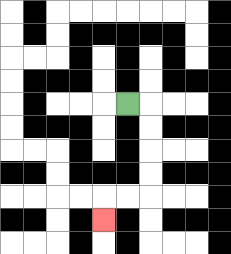{'start': '[5, 4]', 'end': '[4, 9]', 'path_directions': 'R,D,D,D,D,L,L,D', 'path_coordinates': '[[5, 4], [6, 4], [6, 5], [6, 6], [6, 7], [6, 8], [5, 8], [4, 8], [4, 9]]'}